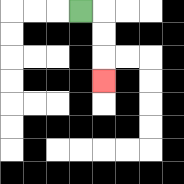{'start': '[3, 0]', 'end': '[4, 3]', 'path_directions': 'R,D,D,D', 'path_coordinates': '[[3, 0], [4, 0], [4, 1], [4, 2], [4, 3]]'}